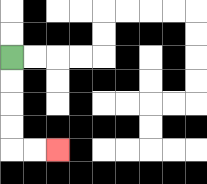{'start': '[0, 2]', 'end': '[2, 6]', 'path_directions': 'D,D,D,D,R,R', 'path_coordinates': '[[0, 2], [0, 3], [0, 4], [0, 5], [0, 6], [1, 6], [2, 6]]'}